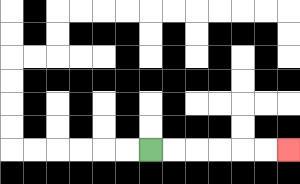{'start': '[6, 6]', 'end': '[12, 6]', 'path_directions': 'R,R,R,R,R,R', 'path_coordinates': '[[6, 6], [7, 6], [8, 6], [9, 6], [10, 6], [11, 6], [12, 6]]'}